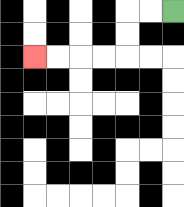{'start': '[7, 0]', 'end': '[1, 2]', 'path_directions': 'L,L,D,D,L,L,L,L', 'path_coordinates': '[[7, 0], [6, 0], [5, 0], [5, 1], [5, 2], [4, 2], [3, 2], [2, 2], [1, 2]]'}